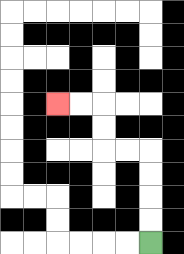{'start': '[6, 10]', 'end': '[2, 4]', 'path_directions': 'U,U,U,U,L,L,U,U,L,L', 'path_coordinates': '[[6, 10], [6, 9], [6, 8], [6, 7], [6, 6], [5, 6], [4, 6], [4, 5], [4, 4], [3, 4], [2, 4]]'}